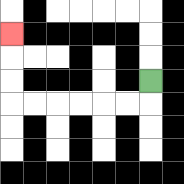{'start': '[6, 3]', 'end': '[0, 1]', 'path_directions': 'D,L,L,L,L,L,L,U,U,U', 'path_coordinates': '[[6, 3], [6, 4], [5, 4], [4, 4], [3, 4], [2, 4], [1, 4], [0, 4], [0, 3], [0, 2], [0, 1]]'}